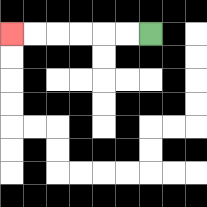{'start': '[6, 1]', 'end': '[0, 1]', 'path_directions': 'L,L,L,L,L,L', 'path_coordinates': '[[6, 1], [5, 1], [4, 1], [3, 1], [2, 1], [1, 1], [0, 1]]'}